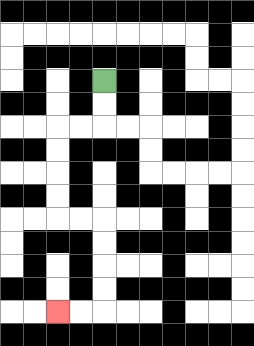{'start': '[4, 3]', 'end': '[2, 13]', 'path_directions': 'D,D,L,L,D,D,D,D,R,R,D,D,D,D,L,L', 'path_coordinates': '[[4, 3], [4, 4], [4, 5], [3, 5], [2, 5], [2, 6], [2, 7], [2, 8], [2, 9], [3, 9], [4, 9], [4, 10], [4, 11], [4, 12], [4, 13], [3, 13], [2, 13]]'}